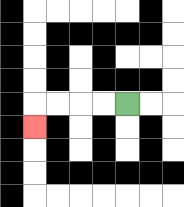{'start': '[5, 4]', 'end': '[1, 5]', 'path_directions': 'L,L,L,L,D', 'path_coordinates': '[[5, 4], [4, 4], [3, 4], [2, 4], [1, 4], [1, 5]]'}